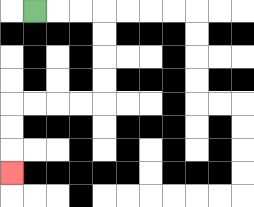{'start': '[1, 0]', 'end': '[0, 7]', 'path_directions': 'R,R,R,D,D,D,D,L,L,L,L,D,D,D', 'path_coordinates': '[[1, 0], [2, 0], [3, 0], [4, 0], [4, 1], [4, 2], [4, 3], [4, 4], [3, 4], [2, 4], [1, 4], [0, 4], [0, 5], [0, 6], [0, 7]]'}